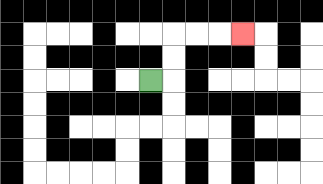{'start': '[6, 3]', 'end': '[10, 1]', 'path_directions': 'R,U,U,R,R,R', 'path_coordinates': '[[6, 3], [7, 3], [7, 2], [7, 1], [8, 1], [9, 1], [10, 1]]'}